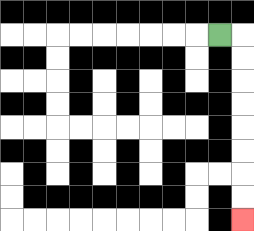{'start': '[9, 1]', 'end': '[10, 9]', 'path_directions': 'R,D,D,D,D,D,D,D,D', 'path_coordinates': '[[9, 1], [10, 1], [10, 2], [10, 3], [10, 4], [10, 5], [10, 6], [10, 7], [10, 8], [10, 9]]'}